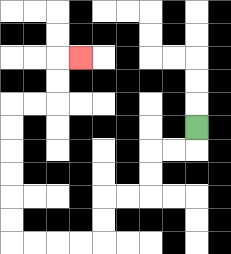{'start': '[8, 5]', 'end': '[3, 2]', 'path_directions': 'D,L,L,D,D,L,L,D,D,L,L,L,L,U,U,U,U,U,U,R,R,U,U,R', 'path_coordinates': '[[8, 5], [8, 6], [7, 6], [6, 6], [6, 7], [6, 8], [5, 8], [4, 8], [4, 9], [4, 10], [3, 10], [2, 10], [1, 10], [0, 10], [0, 9], [0, 8], [0, 7], [0, 6], [0, 5], [0, 4], [1, 4], [2, 4], [2, 3], [2, 2], [3, 2]]'}